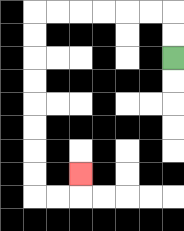{'start': '[7, 2]', 'end': '[3, 7]', 'path_directions': 'U,U,L,L,L,L,L,L,D,D,D,D,D,D,D,D,R,R,U', 'path_coordinates': '[[7, 2], [7, 1], [7, 0], [6, 0], [5, 0], [4, 0], [3, 0], [2, 0], [1, 0], [1, 1], [1, 2], [1, 3], [1, 4], [1, 5], [1, 6], [1, 7], [1, 8], [2, 8], [3, 8], [3, 7]]'}